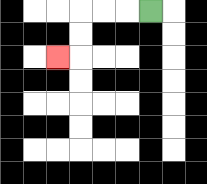{'start': '[6, 0]', 'end': '[2, 2]', 'path_directions': 'L,L,L,D,D,L', 'path_coordinates': '[[6, 0], [5, 0], [4, 0], [3, 0], [3, 1], [3, 2], [2, 2]]'}